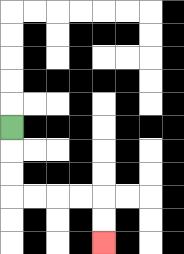{'start': '[0, 5]', 'end': '[4, 10]', 'path_directions': 'D,D,D,R,R,R,R,D,D', 'path_coordinates': '[[0, 5], [0, 6], [0, 7], [0, 8], [1, 8], [2, 8], [3, 8], [4, 8], [4, 9], [4, 10]]'}